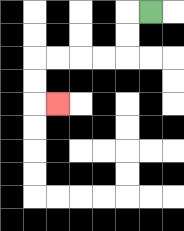{'start': '[6, 0]', 'end': '[2, 4]', 'path_directions': 'L,D,D,L,L,L,L,D,D,R', 'path_coordinates': '[[6, 0], [5, 0], [5, 1], [5, 2], [4, 2], [3, 2], [2, 2], [1, 2], [1, 3], [1, 4], [2, 4]]'}